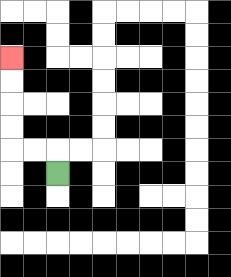{'start': '[2, 7]', 'end': '[0, 2]', 'path_directions': 'U,L,L,U,U,U,U', 'path_coordinates': '[[2, 7], [2, 6], [1, 6], [0, 6], [0, 5], [0, 4], [0, 3], [0, 2]]'}